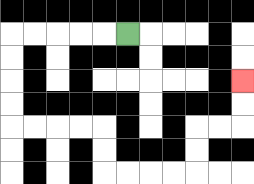{'start': '[5, 1]', 'end': '[10, 3]', 'path_directions': 'L,L,L,L,L,D,D,D,D,R,R,R,R,D,D,R,R,R,R,U,U,R,R,U,U', 'path_coordinates': '[[5, 1], [4, 1], [3, 1], [2, 1], [1, 1], [0, 1], [0, 2], [0, 3], [0, 4], [0, 5], [1, 5], [2, 5], [3, 5], [4, 5], [4, 6], [4, 7], [5, 7], [6, 7], [7, 7], [8, 7], [8, 6], [8, 5], [9, 5], [10, 5], [10, 4], [10, 3]]'}